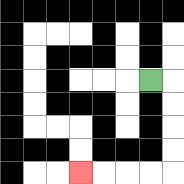{'start': '[6, 3]', 'end': '[3, 7]', 'path_directions': 'R,D,D,D,D,L,L,L,L', 'path_coordinates': '[[6, 3], [7, 3], [7, 4], [7, 5], [7, 6], [7, 7], [6, 7], [5, 7], [4, 7], [3, 7]]'}